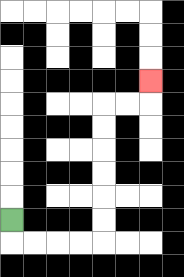{'start': '[0, 9]', 'end': '[6, 3]', 'path_directions': 'D,R,R,R,R,U,U,U,U,U,U,R,R,U', 'path_coordinates': '[[0, 9], [0, 10], [1, 10], [2, 10], [3, 10], [4, 10], [4, 9], [4, 8], [4, 7], [4, 6], [4, 5], [4, 4], [5, 4], [6, 4], [6, 3]]'}